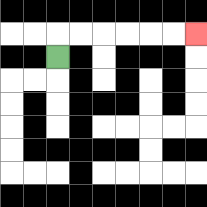{'start': '[2, 2]', 'end': '[8, 1]', 'path_directions': 'U,R,R,R,R,R,R', 'path_coordinates': '[[2, 2], [2, 1], [3, 1], [4, 1], [5, 1], [6, 1], [7, 1], [8, 1]]'}